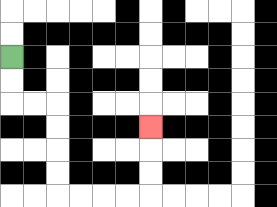{'start': '[0, 2]', 'end': '[6, 5]', 'path_directions': 'D,D,R,R,D,D,D,D,R,R,R,R,U,U,U', 'path_coordinates': '[[0, 2], [0, 3], [0, 4], [1, 4], [2, 4], [2, 5], [2, 6], [2, 7], [2, 8], [3, 8], [4, 8], [5, 8], [6, 8], [6, 7], [6, 6], [6, 5]]'}